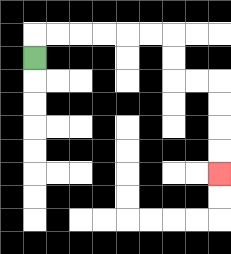{'start': '[1, 2]', 'end': '[9, 7]', 'path_directions': 'U,R,R,R,R,R,R,D,D,R,R,D,D,D,D', 'path_coordinates': '[[1, 2], [1, 1], [2, 1], [3, 1], [4, 1], [5, 1], [6, 1], [7, 1], [7, 2], [7, 3], [8, 3], [9, 3], [9, 4], [9, 5], [9, 6], [9, 7]]'}